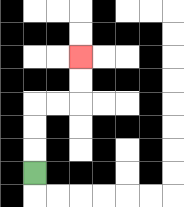{'start': '[1, 7]', 'end': '[3, 2]', 'path_directions': 'U,U,U,R,R,U,U', 'path_coordinates': '[[1, 7], [1, 6], [1, 5], [1, 4], [2, 4], [3, 4], [3, 3], [3, 2]]'}